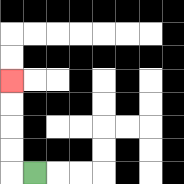{'start': '[1, 7]', 'end': '[0, 3]', 'path_directions': 'L,U,U,U,U', 'path_coordinates': '[[1, 7], [0, 7], [0, 6], [0, 5], [0, 4], [0, 3]]'}